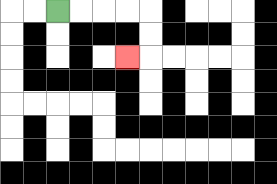{'start': '[2, 0]', 'end': '[5, 2]', 'path_directions': 'R,R,R,R,D,D,L', 'path_coordinates': '[[2, 0], [3, 0], [4, 0], [5, 0], [6, 0], [6, 1], [6, 2], [5, 2]]'}